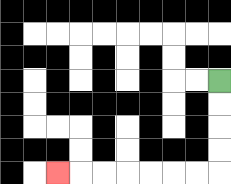{'start': '[9, 3]', 'end': '[2, 7]', 'path_directions': 'D,D,D,D,L,L,L,L,L,L,L', 'path_coordinates': '[[9, 3], [9, 4], [9, 5], [9, 6], [9, 7], [8, 7], [7, 7], [6, 7], [5, 7], [4, 7], [3, 7], [2, 7]]'}